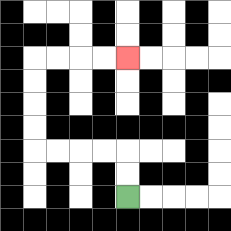{'start': '[5, 8]', 'end': '[5, 2]', 'path_directions': 'U,U,L,L,L,L,U,U,U,U,R,R,R,R', 'path_coordinates': '[[5, 8], [5, 7], [5, 6], [4, 6], [3, 6], [2, 6], [1, 6], [1, 5], [1, 4], [1, 3], [1, 2], [2, 2], [3, 2], [4, 2], [5, 2]]'}